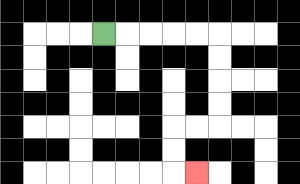{'start': '[4, 1]', 'end': '[8, 7]', 'path_directions': 'R,R,R,R,R,D,D,D,D,L,L,D,D,R', 'path_coordinates': '[[4, 1], [5, 1], [6, 1], [7, 1], [8, 1], [9, 1], [9, 2], [9, 3], [9, 4], [9, 5], [8, 5], [7, 5], [7, 6], [7, 7], [8, 7]]'}